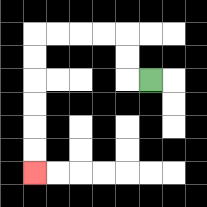{'start': '[6, 3]', 'end': '[1, 7]', 'path_directions': 'L,U,U,L,L,L,L,D,D,D,D,D,D', 'path_coordinates': '[[6, 3], [5, 3], [5, 2], [5, 1], [4, 1], [3, 1], [2, 1], [1, 1], [1, 2], [1, 3], [1, 4], [1, 5], [1, 6], [1, 7]]'}